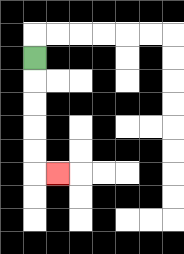{'start': '[1, 2]', 'end': '[2, 7]', 'path_directions': 'D,D,D,D,D,R', 'path_coordinates': '[[1, 2], [1, 3], [1, 4], [1, 5], [1, 6], [1, 7], [2, 7]]'}